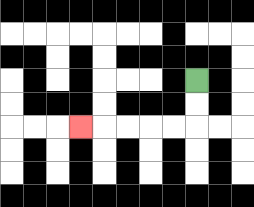{'start': '[8, 3]', 'end': '[3, 5]', 'path_directions': 'D,D,L,L,L,L,L', 'path_coordinates': '[[8, 3], [8, 4], [8, 5], [7, 5], [6, 5], [5, 5], [4, 5], [3, 5]]'}